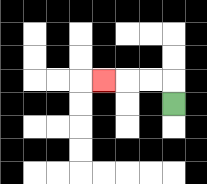{'start': '[7, 4]', 'end': '[4, 3]', 'path_directions': 'U,L,L,L', 'path_coordinates': '[[7, 4], [7, 3], [6, 3], [5, 3], [4, 3]]'}